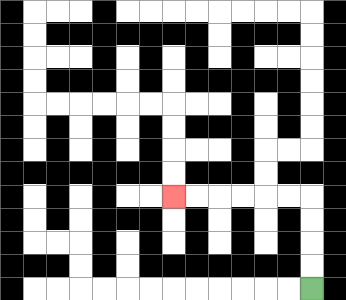{'start': '[13, 12]', 'end': '[7, 8]', 'path_directions': 'U,U,U,U,L,L,L,L,L,L', 'path_coordinates': '[[13, 12], [13, 11], [13, 10], [13, 9], [13, 8], [12, 8], [11, 8], [10, 8], [9, 8], [8, 8], [7, 8]]'}